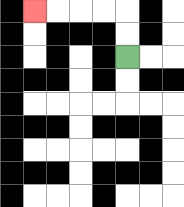{'start': '[5, 2]', 'end': '[1, 0]', 'path_directions': 'U,U,L,L,L,L', 'path_coordinates': '[[5, 2], [5, 1], [5, 0], [4, 0], [3, 0], [2, 0], [1, 0]]'}